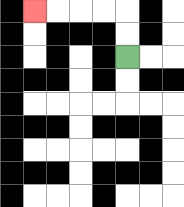{'start': '[5, 2]', 'end': '[1, 0]', 'path_directions': 'U,U,L,L,L,L', 'path_coordinates': '[[5, 2], [5, 1], [5, 0], [4, 0], [3, 0], [2, 0], [1, 0]]'}